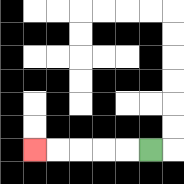{'start': '[6, 6]', 'end': '[1, 6]', 'path_directions': 'L,L,L,L,L', 'path_coordinates': '[[6, 6], [5, 6], [4, 6], [3, 6], [2, 6], [1, 6]]'}